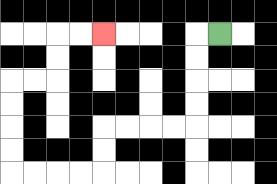{'start': '[9, 1]', 'end': '[4, 1]', 'path_directions': 'L,D,D,D,D,L,L,L,L,D,D,L,L,L,L,U,U,U,U,R,R,U,U,R,R', 'path_coordinates': '[[9, 1], [8, 1], [8, 2], [8, 3], [8, 4], [8, 5], [7, 5], [6, 5], [5, 5], [4, 5], [4, 6], [4, 7], [3, 7], [2, 7], [1, 7], [0, 7], [0, 6], [0, 5], [0, 4], [0, 3], [1, 3], [2, 3], [2, 2], [2, 1], [3, 1], [4, 1]]'}